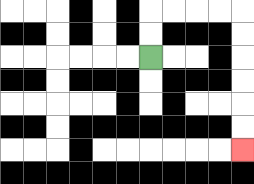{'start': '[6, 2]', 'end': '[10, 6]', 'path_directions': 'U,U,R,R,R,R,D,D,D,D,D,D', 'path_coordinates': '[[6, 2], [6, 1], [6, 0], [7, 0], [8, 0], [9, 0], [10, 0], [10, 1], [10, 2], [10, 3], [10, 4], [10, 5], [10, 6]]'}